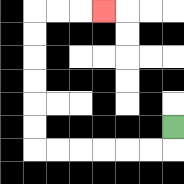{'start': '[7, 5]', 'end': '[4, 0]', 'path_directions': 'D,L,L,L,L,L,L,U,U,U,U,U,U,R,R,R', 'path_coordinates': '[[7, 5], [7, 6], [6, 6], [5, 6], [4, 6], [3, 6], [2, 6], [1, 6], [1, 5], [1, 4], [1, 3], [1, 2], [1, 1], [1, 0], [2, 0], [3, 0], [4, 0]]'}